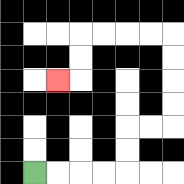{'start': '[1, 7]', 'end': '[2, 3]', 'path_directions': 'R,R,R,R,U,U,R,R,U,U,U,U,L,L,L,L,D,D,L', 'path_coordinates': '[[1, 7], [2, 7], [3, 7], [4, 7], [5, 7], [5, 6], [5, 5], [6, 5], [7, 5], [7, 4], [7, 3], [7, 2], [7, 1], [6, 1], [5, 1], [4, 1], [3, 1], [3, 2], [3, 3], [2, 3]]'}